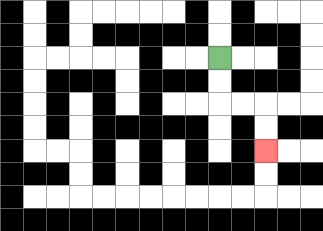{'start': '[9, 2]', 'end': '[11, 6]', 'path_directions': 'D,D,R,R,D,D', 'path_coordinates': '[[9, 2], [9, 3], [9, 4], [10, 4], [11, 4], [11, 5], [11, 6]]'}